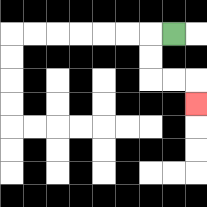{'start': '[7, 1]', 'end': '[8, 4]', 'path_directions': 'L,D,D,R,R,D', 'path_coordinates': '[[7, 1], [6, 1], [6, 2], [6, 3], [7, 3], [8, 3], [8, 4]]'}